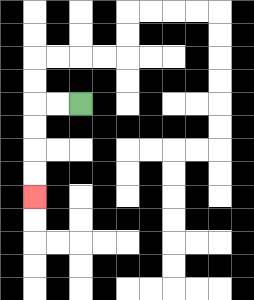{'start': '[3, 4]', 'end': '[1, 8]', 'path_directions': 'L,L,D,D,D,D', 'path_coordinates': '[[3, 4], [2, 4], [1, 4], [1, 5], [1, 6], [1, 7], [1, 8]]'}